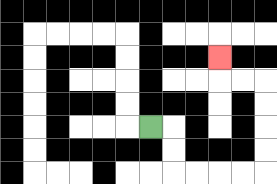{'start': '[6, 5]', 'end': '[9, 2]', 'path_directions': 'R,D,D,R,R,R,R,U,U,U,U,L,L,U', 'path_coordinates': '[[6, 5], [7, 5], [7, 6], [7, 7], [8, 7], [9, 7], [10, 7], [11, 7], [11, 6], [11, 5], [11, 4], [11, 3], [10, 3], [9, 3], [9, 2]]'}